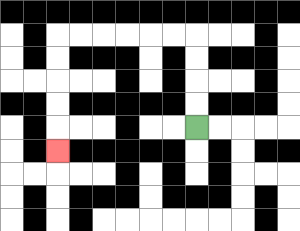{'start': '[8, 5]', 'end': '[2, 6]', 'path_directions': 'U,U,U,U,L,L,L,L,L,L,D,D,D,D,D', 'path_coordinates': '[[8, 5], [8, 4], [8, 3], [8, 2], [8, 1], [7, 1], [6, 1], [5, 1], [4, 1], [3, 1], [2, 1], [2, 2], [2, 3], [2, 4], [2, 5], [2, 6]]'}